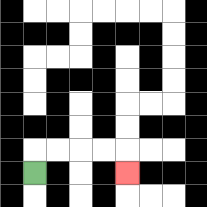{'start': '[1, 7]', 'end': '[5, 7]', 'path_directions': 'U,R,R,R,R,D', 'path_coordinates': '[[1, 7], [1, 6], [2, 6], [3, 6], [4, 6], [5, 6], [5, 7]]'}